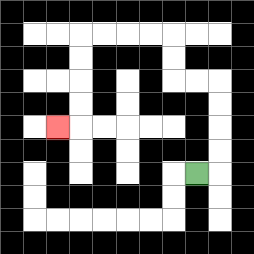{'start': '[8, 7]', 'end': '[2, 5]', 'path_directions': 'R,U,U,U,U,L,L,U,U,L,L,L,L,D,D,D,D,L', 'path_coordinates': '[[8, 7], [9, 7], [9, 6], [9, 5], [9, 4], [9, 3], [8, 3], [7, 3], [7, 2], [7, 1], [6, 1], [5, 1], [4, 1], [3, 1], [3, 2], [3, 3], [3, 4], [3, 5], [2, 5]]'}